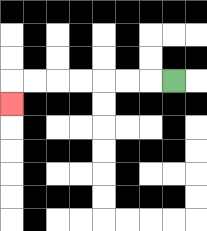{'start': '[7, 3]', 'end': '[0, 4]', 'path_directions': 'L,L,L,L,L,L,L,D', 'path_coordinates': '[[7, 3], [6, 3], [5, 3], [4, 3], [3, 3], [2, 3], [1, 3], [0, 3], [0, 4]]'}